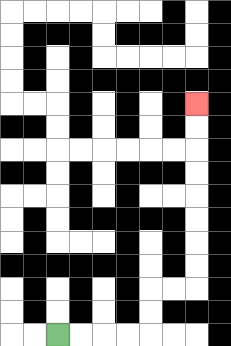{'start': '[2, 14]', 'end': '[8, 4]', 'path_directions': 'R,R,R,R,U,U,R,R,U,U,U,U,U,U,U,U', 'path_coordinates': '[[2, 14], [3, 14], [4, 14], [5, 14], [6, 14], [6, 13], [6, 12], [7, 12], [8, 12], [8, 11], [8, 10], [8, 9], [8, 8], [8, 7], [8, 6], [8, 5], [8, 4]]'}